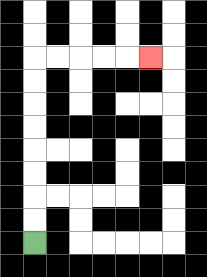{'start': '[1, 10]', 'end': '[6, 2]', 'path_directions': 'U,U,U,U,U,U,U,U,R,R,R,R,R', 'path_coordinates': '[[1, 10], [1, 9], [1, 8], [1, 7], [1, 6], [1, 5], [1, 4], [1, 3], [1, 2], [2, 2], [3, 2], [4, 2], [5, 2], [6, 2]]'}